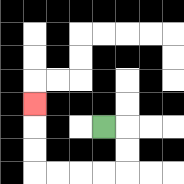{'start': '[4, 5]', 'end': '[1, 4]', 'path_directions': 'R,D,D,L,L,L,L,U,U,U', 'path_coordinates': '[[4, 5], [5, 5], [5, 6], [5, 7], [4, 7], [3, 7], [2, 7], [1, 7], [1, 6], [1, 5], [1, 4]]'}